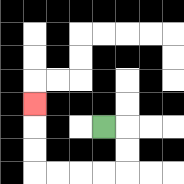{'start': '[4, 5]', 'end': '[1, 4]', 'path_directions': 'R,D,D,L,L,L,L,U,U,U', 'path_coordinates': '[[4, 5], [5, 5], [5, 6], [5, 7], [4, 7], [3, 7], [2, 7], [1, 7], [1, 6], [1, 5], [1, 4]]'}